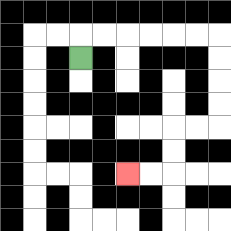{'start': '[3, 2]', 'end': '[5, 7]', 'path_directions': 'U,R,R,R,R,R,R,D,D,D,D,L,L,D,D,L,L', 'path_coordinates': '[[3, 2], [3, 1], [4, 1], [5, 1], [6, 1], [7, 1], [8, 1], [9, 1], [9, 2], [9, 3], [9, 4], [9, 5], [8, 5], [7, 5], [7, 6], [7, 7], [6, 7], [5, 7]]'}